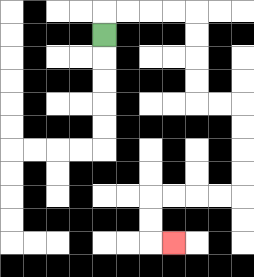{'start': '[4, 1]', 'end': '[7, 10]', 'path_directions': 'U,R,R,R,R,D,D,D,D,R,R,D,D,D,D,L,L,L,L,D,D,R', 'path_coordinates': '[[4, 1], [4, 0], [5, 0], [6, 0], [7, 0], [8, 0], [8, 1], [8, 2], [8, 3], [8, 4], [9, 4], [10, 4], [10, 5], [10, 6], [10, 7], [10, 8], [9, 8], [8, 8], [7, 8], [6, 8], [6, 9], [6, 10], [7, 10]]'}